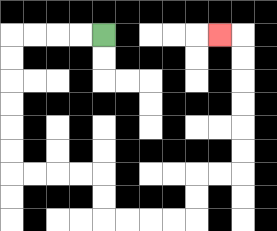{'start': '[4, 1]', 'end': '[9, 1]', 'path_directions': 'L,L,L,L,D,D,D,D,D,D,R,R,R,R,D,D,R,R,R,R,U,U,R,R,U,U,U,U,U,U,L', 'path_coordinates': '[[4, 1], [3, 1], [2, 1], [1, 1], [0, 1], [0, 2], [0, 3], [0, 4], [0, 5], [0, 6], [0, 7], [1, 7], [2, 7], [3, 7], [4, 7], [4, 8], [4, 9], [5, 9], [6, 9], [7, 9], [8, 9], [8, 8], [8, 7], [9, 7], [10, 7], [10, 6], [10, 5], [10, 4], [10, 3], [10, 2], [10, 1], [9, 1]]'}